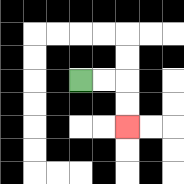{'start': '[3, 3]', 'end': '[5, 5]', 'path_directions': 'R,R,D,D', 'path_coordinates': '[[3, 3], [4, 3], [5, 3], [5, 4], [5, 5]]'}